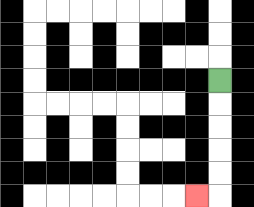{'start': '[9, 3]', 'end': '[8, 8]', 'path_directions': 'D,D,D,D,D,L', 'path_coordinates': '[[9, 3], [9, 4], [9, 5], [9, 6], [9, 7], [9, 8], [8, 8]]'}